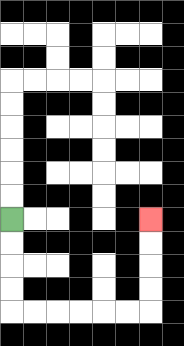{'start': '[0, 9]', 'end': '[6, 9]', 'path_directions': 'D,D,D,D,R,R,R,R,R,R,U,U,U,U', 'path_coordinates': '[[0, 9], [0, 10], [0, 11], [0, 12], [0, 13], [1, 13], [2, 13], [3, 13], [4, 13], [5, 13], [6, 13], [6, 12], [6, 11], [6, 10], [6, 9]]'}